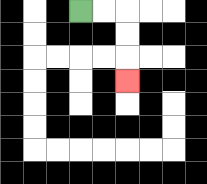{'start': '[3, 0]', 'end': '[5, 3]', 'path_directions': 'R,R,D,D,D', 'path_coordinates': '[[3, 0], [4, 0], [5, 0], [5, 1], [5, 2], [5, 3]]'}